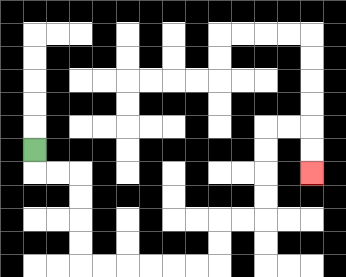{'start': '[1, 6]', 'end': '[13, 7]', 'path_directions': 'D,R,R,D,D,D,D,R,R,R,R,R,R,U,U,R,R,U,U,U,U,R,R,D,D', 'path_coordinates': '[[1, 6], [1, 7], [2, 7], [3, 7], [3, 8], [3, 9], [3, 10], [3, 11], [4, 11], [5, 11], [6, 11], [7, 11], [8, 11], [9, 11], [9, 10], [9, 9], [10, 9], [11, 9], [11, 8], [11, 7], [11, 6], [11, 5], [12, 5], [13, 5], [13, 6], [13, 7]]'}